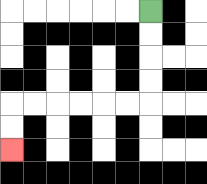{'start': '[6, 0]', 'end': '[0, 6]', 'path_directions': 'D,D,D,D,L,L,L,L,L,L,D,D', 'path_coordinates': '[[6, 0], [6, 1], [6, 2], [6, 3], [6, 4], [5, 4], [4, 4], [3, 4], [2, 4], [1, 4], [0, 4], [0, 5], [0, 6]]'}